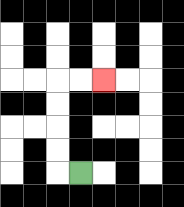{'start': '[3, 7]', 'end': '[4, 3]', 'path_directions': 'L,U,U,U,U,R,R', 'path_coordinates': '[[3, 7], [2, 7], [2, 6], [2, 5], [2, 4], [2, 3], [3, 3], [4, 3]]'}